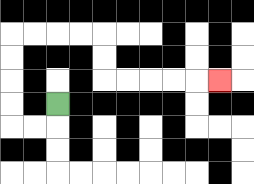{'start': '[2, 4]', 'end': '[9, 3]', 'path_directions': 'D,L,L,U,U,U,U,R,R,R,R,D,D,R,R,R,R,R', 'path_coordinates': '[[2, 4], [2, 5], [1, 5], [0, 5], [0, 4], [0, 3], [0, 2], [0, 1], [1, 1], [2, 1], [3, 1], [4, 1], [4, 2], [4, 3], [5, 3], [6, 3], [7, 3], [8, 3], [9, 3]]'}